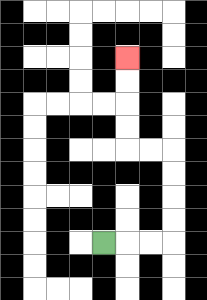{'start': '[4, 10]', 'end': '[5, 2]', 'path_directions': 'R,R,R,U,U,U,U,L,L,U,U,U,U', 'path_coordinates': '[[4, 10], [5, 10], [6, 10], [7, 10], [7, 9], [7, 8], [7, 7], [7, 6], [6, 6], [5, 6], [5, 5], [5, 4], [5, 3], [5, 2]]'}